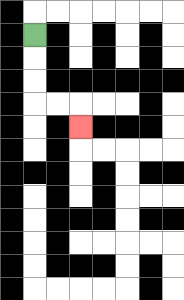{'start': '[1, 1]', 'end': '[3, 5]', 'path_directions': 'D,D,D,R,R,D', 'path_coordinates': '[[1, 1], [1, 2], [1, 3], [1, 4], [2, 4], [3, 4], [3, 5]]'}